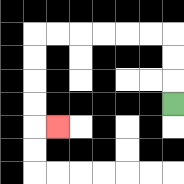{'start': '[7, 4]', 'end': '[2, 5]', 'path_directions': 'U,U,U,L,L,L,L,L,L,D,D,D,D,R', 'path_coordinates': '[[7, 4], [7, 3], [7, 2], [7, 1], [6, 1], [5, 1], [4, 1], [3, 1], [2, 1], [1, 1], [1, 2], [1, 3], [1, 4], [1, 5], [2, 5]]'}